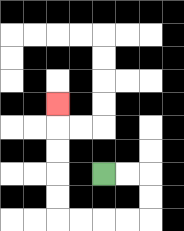{'start': '[4, 7]', 'end': '[2, 4]', 'path_directions': 'R,R,D,D,L,L,L,L,U,U,U,U,U', 'path_coordinates': '[[4, 7], [5, 7], [6, 7], [6, 8], [6, 9], [5, 9], [4, 9], [3, 9], [2, 9], [2, 8], [2, 7], [2, 6], [2, 5], [2, 4]]'}